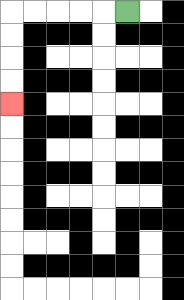{'start': '[5, 0]', 'end': '[0, 4]', 'path_directions': 'L,L,L,L,L,D,D,D,D', 'path_coordinates': '[[5, 0], [4, 0], [3, 0], [2, 0], [1, 0], [0, 0], [0, 1], [0, 2], [0, 3], [0, 4]]'}